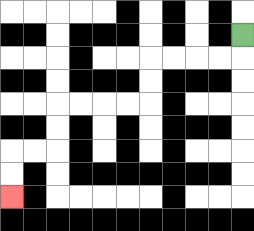{'start': '[10, 1]', 'end': '[0, 8]', 'path_directions': 'D,L,L,L,L,D,D,L,L,L,L,D,D,L,L,D,D', 'path_coordinates': '[[10, 1], [10, 2], [9, 2], [8, 2], [7, 2], [6, 2], [6, 3], [6, 4], [5, 4], [4, 4], [3, 4], [2, 4], [2, 5], [2, 6], [1, 6], [0, 6], [0, 7], [0, 8]]'}